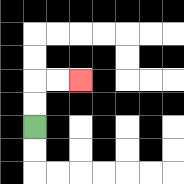{'start': '[1, 5]', 'end': '[3, 3]', 'path_directions': 'U,U,R,R', 'path_coordinates': '[[1, 5], [1, 4], [1, 3], [2, 3], [3, 3]]'}